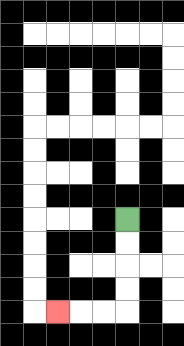{'start': '[5, 9]', 'end': '[2, 13]', 'path_directions': 'D,D,D,D,L,L,L', 'path_coordinates': '[[5, 9], [5, 10], [5, 11], [5, 12], [5, 13], [4, 13], [3, 13], [2, 13]]'}